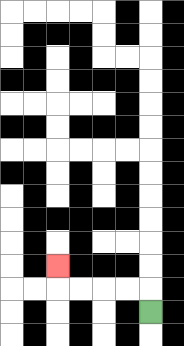{'start': '[6, 13]', 'end': '[2, 11]', 'path_directions': 'U,L,L,L,L,U', 'path_coordinates': '[[6, 13], [6, 12], [5, 12], [4, 12], [3, 12], [2, 12], [2, 11]]'}